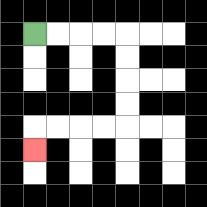{'start': '[1, 1]', 'end': '[1, 6]', 'path_directions': 'R,R,R,R,D,D,D,D,L,L,L,L,D', 'path_coordinates': '[[1, 1], [2, 1], [3, 1], [4, 1], [5, 1], [5, 2], [5, 3], [5, 4], [5, 5], [4, 5], [3, 5], [2, 5], [1, 5], [1, 6]]'}